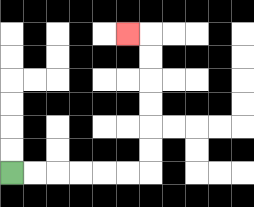{'start': '[0, 7]', 'end': '[5, 1]', 'path_directions': 'R,R,R,R,R,R,U,U,U,U,U,U,L', 'path_coordinates': '[[0, 7], [1, 7], [2, 7], [3, 7], [4, 7], [5, 7], [6, 7], [6, 6], [6, 5], [6, 4], [6, 3], [6, 2], [6, 1], [5, 1]]'}